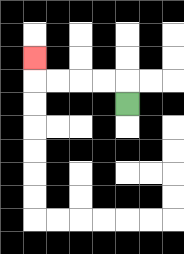{'start': '[5, 4]', 'end': '[1, 2]', 'path_directions': 'U,L,L,L,L,U', 'path_coordinates': '[[5, 4], [5, 3], [4, 3], [3, 3], [2, 3], [1, 3], [1, 2]]'}